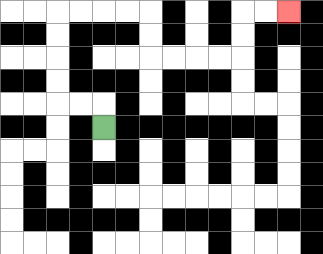{'start': '[4, 5]', 'end': '[12, 0]', 'path_directions': 'U,L,L,U,U,U,U,R,R,R,R,D,D,R,R,R,R,U,U,R,R', 'path_coordinates': '[[4, 5], [4, 4], [3, 4], [2, 4], [2, 3], [2, 2], [2, 1], [2, 0], [3, 0], [4, 0], [5, 0], [6, 0], [6, 1], [6, 2], [7, 2], [8, 2], [9, 2], [10, 2], [10, 1], [10, 0], [11, 0], [12, 0]]'}